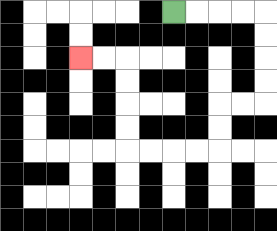{'start': '[7, 0]', 'end': '[3, 2]', 'path_directions': 'R,R,R,R,D,D,D,D,L,L,D,D,L,L,L,L,U,U,U,U,L,L', 'path_coordinates': '[[7, 0], [8, 0], [9, 0], [10, 0], [11, 0], [11, 1], [11, 2], [11, 3], [11, 4], [10, 4], [9, 4], [9, 5], [9, 6], [8, 6], [7, 6], [6, 6], [5, 6], [5, 5], [5, 4], [5, 3], [5, 2], [4, 2], [3, 2]]'}